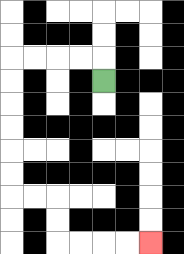{'start': '[4, 3]', 'end': '[6, 10]', 'path_directions': 'U,L,L,L,L,D,D,D,D,D,D,R,R,D,D,R,R,R,R', 'path_coordinates': '[[4, 3], [4, 2], [3, 2], [2, 2], [1, 2], [0, 2], [0, 3], [0, 4], [0, 5], [0, 6], [0, 7], [0, 8], [1, 8], [2, 8], [2, 9], [2, 10], [3, 10], [4, 10], [5, 10], [6, 10]]'}